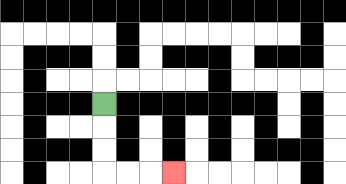{'start': '[4, 4]', 'end': '[7, 7]', 'path_directions': 'D,D,D,R,R,R', 'path_coordinates': '[[4, 4], [4, 5], [4, 6], [4, 7], [5, 7], [6, 7], [7, 7]]'}